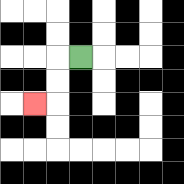{'start': '[3, 2]', 'end': '[1, 4]', 'path_directions': 'L,D,D,L', 'path_coordinates': '[[3, 2], [2, 2], [2, 3], [2, 4], [1, 4]]'}